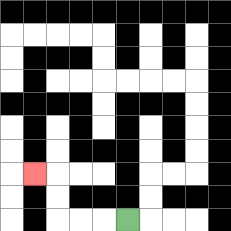{'start': '[5, 9]', 'end': '[1, 7]', 'path_directions': 'L,L,L,U,U,L', 'path_coordinates': '[[5, 9], [4, 9], [3, 9], [2, 9], [2, 8], [2, 7], [1, 7]]'}